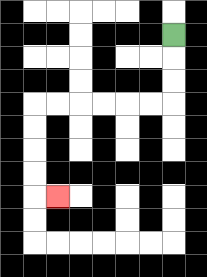{'start': '[7, 1]', 'end': '[2, 8]', 'path_directions': 'D,D,D,L,L,L,L,L,L,D,D,D,D,R', 'path_coordinates': '[[7, 1], [7, 2], [7, 3], [7, 4], [6, 4], [5, 4], [4, 4], [3, 4], [2, 4], [1, 4], [1, 5], [1, 6], [1, 7], [1, 8], [2, 8]]'}